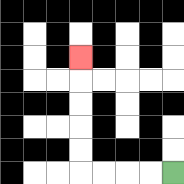{'start': '[7, 7]', 'end': '[3, 2]', 'path_directions': 'L,L,L,L,U,U,U,U,U', 'path_coordinates': '[[7, 7], [6, 7], [5, 7], [4, 7], [3, 7], [3, 6], [3, 5], [3, 4], [3, 3], [3, 2]]'}